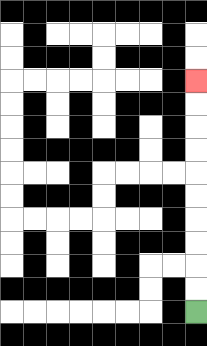{'start': '[8, 13]', 'end': '[8, 3]', 'path_directions': 'U,U,U,U,U,U,U,U,U,U', 'path_coordinates': '[[8, 13], [8, 12], [8, 11], [8, 10], [8, 9], [8, 8], [8, 7], [8, 6], [8, 5], [8, 4], [8, 3]]'}